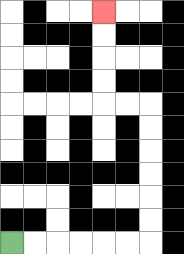{'start': '[0, 10]', 'end': '[4, 0]', 'path_directions': 'R,R,R,R,R,R,U,U,U,U,U,U,L,L,U,U,U,U', 'path_coordinates': '[[0, 10], [1, 10], [2, 10], [3, 10], [4, 10], [5, 10], [6, 10], [6, 9], [6, 8], [6, 7], [6, 6], [6, 5], [6, 4], [5, 4], [4, 4], [4, 3], [4, 2], [4, 1], [4, 0]]'}